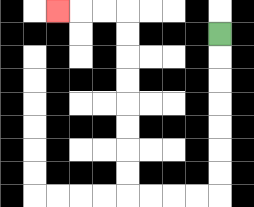{'start': '[9, 1]', 'end': '[2, 0]', 'path_directions': 'D,D,D,D,D,D,D,L,L,L,L,U,U,U,U,U,U,U,U,L,L,L', 'path_coordinates': '[[9, 1], [9, 2], [9, 3], [9, 4], [9, 5], [9, 6], [9, 7], [9, 8], [8, 8], [7, 8], [6, 8], [5, 8], [5, 7], [5, 6], [5, 5], [5, 4], [5, 3], [5, 2], [5, 1], [5, 0], [4, 0], [3, 0], [2, 0]]'}